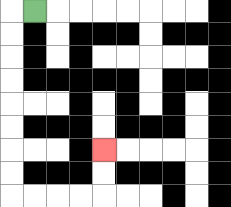{'start': '[1, 0]', 'end': '[4, 6]', 'path_directions': 'L,D,D,D,D,D,D,D,D,R,R,R,R,U,U', 'path_coordinates': '[[1, 0], [0, 0], [0, 1], [0, 2], [0, 3], [0, 4], [0, 5], [0, 6], [0, 7], [0, 8], [1, 8], [2, 8], [3, 8], [4, 8], [4, 7], [4, 6]]'}